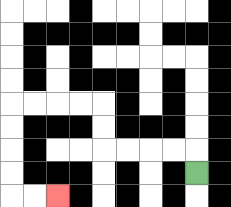{'start': '[8, 7]', 'end': '[2, 8]', 'path_directions': 'U,L,L,L,L,U,U,L,L,L,L,D,D,D,D,R,R', 'path_coordinates': '[[8, 7], [8, 6], [7, 6], [6, 6], [5, 6], [4, 6], [4, 5], [4, 4], [3, 4], [2, 4], [1, 4], [0, 4], [0, 5], [0, 6], [0, 7], [0, 8], [1, 8], [2, 8]]'}